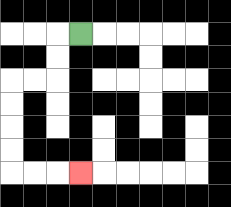{'start': '[3, 1]', 'end': '[3, 7]', 'path_directions': 'L,D,D,L,L,D,D,D,D,R,R,R', 'path_coordinates': '[[3, 1], [2, 1], [2, 2], [2, 3], [1, 3], [0, 3], [0, 4], [0, 5], [0, 6], [0, 7], [1, 7], [2, 7], [3, 7]]'}